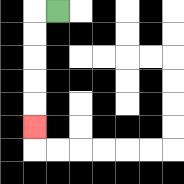{'start': '[2, 0]', 'end': '[1, 5]', 'path_directions': 'L,D,D,D,D,D', 'path_coordinates': '[[2, 0], [1, 0], [1, 1], [1, 2], [1, 3], [1, 4], [1, 5]]'}